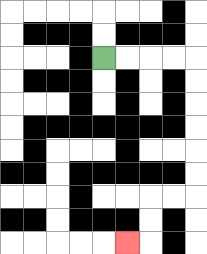{'start': '[4, 2]', 'end': '[5, 10]', 'path_directions': 'R,R,R,R,D,D,D,D,D,D,L,L,D,D,L', 'path_coordinates': '[[4, 2], [5, 2], [6, 2], [7, 2], [8, 2], [8, 3], [8, 4], [8, 5], [8, 6], [8, 7], [8, 8], [7, 8], [6, 8], [6, 9], [6, 10], [5, 10]]'}